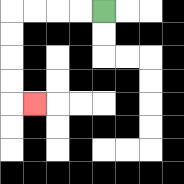{'start': '[4, 0]', 'end': '[1, 4]', 'path_directions': 'L,L,L,L,D,D,D,D,R', 'path_coordinates': '[[4, 0], [3, 0], [2, 0], [1, 0], [0, 0], [0, 1], [0, 2], [0, 3], [0, 4], [1, 4]]'}